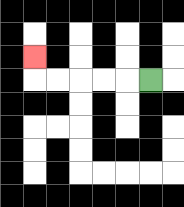{'start': '[6, 3]', 'end': '[1, 2]', 'path_directions': 'L,L,L,L,L,U', 'path_coordinates': '[[6, 3], [5, 3], [4, 3], [3, 3], [2, 3], [1, 3], [1, 2]]'}